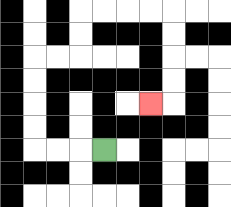{'start': '[4, 6]', 'end': '[6, 4]', 'path_directions': 'L,L,L,U,U,U,U,R,R,U,U,R,R,R,R,D,D,D,D,L', 'path_coordinates': '[[4, 6], [3, 6], [2, 6], [1, 6], [1, 5], [1, 4], [1, 3], [1, 2], [2, 2], [3, 2], [3, 1], [3, 0], [4, 0], [5, 0], [6, 0], [7, 0], [7, 1], [7, 2], [7, 3], [7, 4], [6, 4]]'}